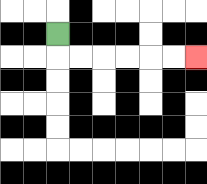{'start': '[2, 1]', 'end': '[8, 2]', 'path_directions': 'D,R,R,R,R,R,R', 'path_coordinates': '[[2, 1], [2, 2], [3, 2], [4, 2], [5, 2], [6, 2], [7, 2], [8, 2]]'}